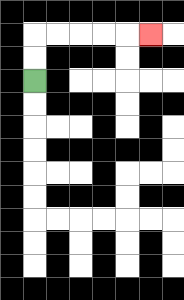{'start': '[1, 3]', 'end': '[6, 1]', 'path_directions': 'U,U,R,R,R,R,R', 'path_coordinates': '[[1, 3], [1, 2], [1, 1], [2, 1], [3, 1], [4, 1], [5, 1], [6, 1]]'}